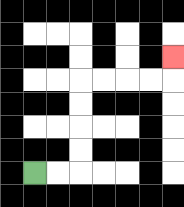{'start': '[1, 7]', 'end': '[7, 2]', 'path_directions': 'R,R,U,U,U,U,R,R,R,R,U', 'path_coordinates': '[[1, 7], [2, 7], [3, 7], [3, 6], [3, 5], [3, 4], [3, 3], [4, 3], [5, 3], [6, 3], [7, 3], [7, 2]]'}